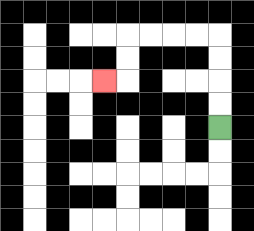{'start': '[9, 5]', 'end': '[4, 3]', 'path_directions': 'U,U,U,U,L,L,L,L,D,D,L', 'path_coordinates': '[[9, 5], [9, 4], [9, 3], [9, 2], [9, 1], [8, 1], [7, 1], [6, 1], [5, 1], [5, 2], [5, 3], [4, 3]]'}